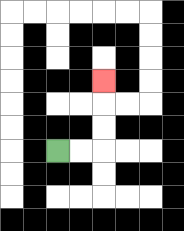{'start': '[2, 6]', 'end': '[4, 3]', 'path_directions': 'R,R,U,U,U', 'path_coordinates': '[[2, 6], [3, 6], [4, 6], [4, 5], [4, 4], [4, 3]]'}